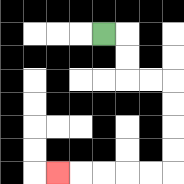{'start': '[4, 1]', 'end': '[2, 7]', 'path_directions': 'R,D,D,R,R,D,D,D,D,L,L,L,L,L', 'path_coordinates': '[[4, 1], [5, 1], [5, 2], [5, 3], [6, 3], [7, 3], [7, 4], [7, 5], [7, 6], [7, 7], [6, 7], [5, 7], [4, 7], [3, 7], [2, 7]]'}